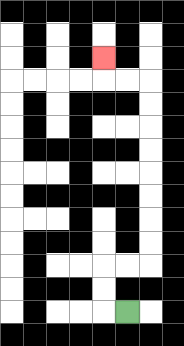{'start': '[5, 13]', 'end': '[4, 2]', 'path_directions': 'L,U,U,R,R,U,U,U,U,U,U,U,U,L,L,U', 'path_coordinates': '[[5, 13], [4, 13], [4, 12], [4, 11], [5, 11], [6, 11], [6, 10], [6, 9], [6, 8], [6, 7], [6, 6], [6, 5], [6, 4], [6, 3], [5, 3], [4, 3], [4, 2]]'}